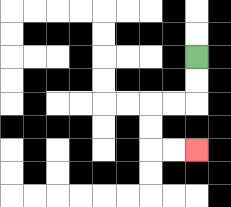{'start': '[8, 2]', 'end': '[8, 6]', 'path_directions': 'D,D,L,L,D,D,R,R', 'path_coordinates': '[[8, 2], [8, 3], [8, 4], [7, 4], [6, 4], [6, 5], [6, 6], [7, 6], [8, 6]]'}